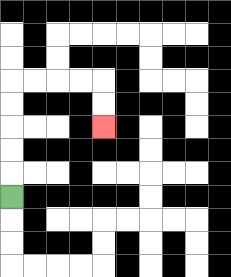{'start': '[0, 8]', 'end': '[4, 5]', 'path_directions': 'U,U,U,U,U,R,R,R,R,D,D', 'path_coordinates': '[[0, 8], [0, 7], [0, 6], [0, 5], [0, 4], [0, 3], [1, 3], [2, 3], [3, 3], [4, 3], [4, 4], [4, 5]]'}